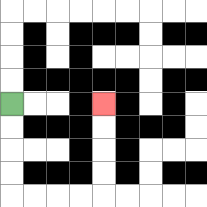{'start': '[0, 4]', 'end': '[4, 4]', 'path_directions': 'D,D,D,D,R,R,R,R,U,U,U,U', 'path_coordinates': '[[0, 4], [0, 5], [0, 6], [0, 7], [0, 8], [1, 8], [2, 8], [3, 8], [4, 8], [4, 7], [4, 6], [4, 5], [4, 4]]'}